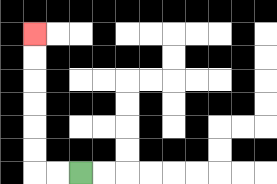{'start': '[3, 7]', 'end': '[1, 1]', 'path_directions': 'L,L,U,U,U,U,U,U', 'path_coordinates': '[[3, 7], [2, 7], [1, 7], [1, 6], [1, 5], [1, 4], [1, 3], [1, 2], [1, 1]]'}